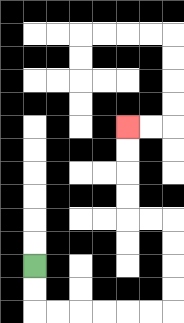{'start': '[1, 11]', 'end': '[5, 5]', 'path_directions': 'D,D,R,R,R,R,R,R,U,U,U,U,L,L,U,U,U,U', 'path_coordinates': '[[1, 11], [1, 12], [1, 13], [2, 13], [3, 13], [4, 13], [5, 13], [6, 13], [7, 13], [7, 12], [7, 11], [7, 10], [7, 9], [6, 9], [5, 9], [5, 8], [5, 7], [5, 6], [5, 5]]'}